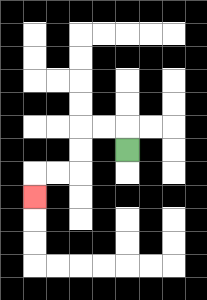{'start': '[5, 6]', 'end': '[1, 8]', 'path_directions': 'U,L,L,D,D,L,L,D', 'path_coordinates': '[[5, 6], [5, 5], [4, 5], [3, 5], [3, 6], [3, 7], [2, 7], [1, 7], [1, 8]]'}